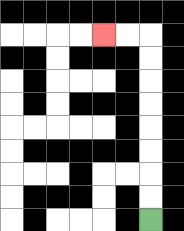{'start': '[6, 9]', 'end': '[4, 1]', 'path_directions': 'U,U,U,U,U,U,U,U,L,L', 'path_coordinates': '[[6, 9], [6, 8], [6, 7], [6, 6], [6, 5], [6, 4], [6, 3], [6, 2], [6, 1], [5, 1], [4, 1]]'}